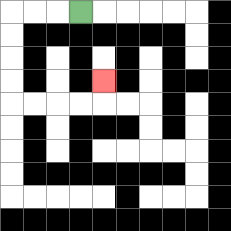{'start': '[3, 0]', 'end': '[4, 3]', 'path_directions': 'L,L,L,D,D,D,D,R,R,R,R,U', 'path_coordinates': '[[3, 0], [2, 0], [1, 0], [0, 0], [0, 1], [0, 2], [0, 3], [0, 4], [1, 4], [2, 4], [3, 4], [4, 4], [4, 3]]'}